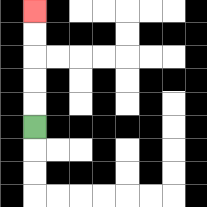{'start': '[1, 5]', 'end': '[1, 0]', 'path_directions': 'U,U,U,U,U', 'path_coordinates': '[[1, 5], [1, 4], [1, 3], [1, 2], [1, 1], [1, 0]]'}